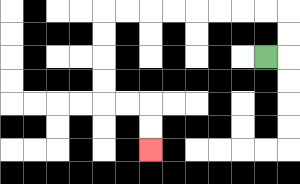{'start': '[11, 2]', 'end': '[6, 6]', 'path_directions': 'R,U,U,L,L,L,L,L,L,L,L,D,D,D,D,R,R,D,D', 'path_coordinates': '[[11, 2], [12, 2], [12, 1], [12, 0], [11, 0], [10, 0], [9, 0], [8, 0], [7, 0], [6, 0], [5, 0], [4, 0], [4, 1], [4, 2], [4, 3], [4, 4], [5, 4], [6, 4], [6, 5], [6, 6]]'}